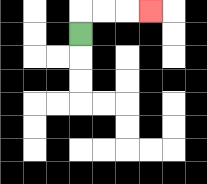{'start': '[3, 1]', 'end': '[6, 0]', 'path_directions': 'U,R,R,R', 'path_coordinates': '[[3, 1], [3, 0], [4, 0], [5, 0], [6, 0]]'}